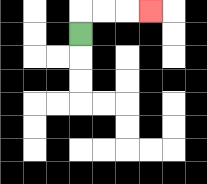{'start': '[3, 1]', 'end': '[6, 0]', 'path_directions': 'U,R,R,R', 'path_coordinates': '[[3, 1], [3, 0], [4, 0], [5, 0], [6, 0]]'}